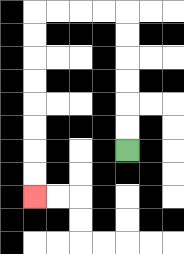{'start': '[5, 6]', 'end': '[1, 8]', 'path_directions': 'U,U,U,U,U,U,L,L,L,L,D,D,D,D,D,D,D,D', 'path_coordinates': '[[5, 6], [5, 5], [5, 4], [5, 3], [5, 2], [5, 1], [5, 0], [4, 0], [3, 0], [2, 0], [1, 0], [1, 1], [1, 2], [1, 3], [1, 4], [1, 5], [1, 6], [1, 7], [1, 8]]'}